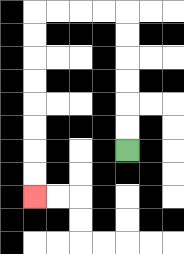{'start': '[5, 6]', 'end': '[1, 8]', 'path_directions': 'U,U,U,U,U,U,L,L,L,L,D,D,D,D,D,D,D,D', 'path_coordinates': '[[5, 6], [5, 5], [5, 4], [5, 3], [5, 2], [5, 1], [5, 0], [4, 0], [3, 0], [2, 0], [1, 0], [1, 1], [1, 2], [1, 3], [1, 4], [1, 5], [1, 6], [1, 7], [1, 8]]'}